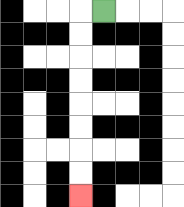{'start': '[4, 0]', 'end': '[3, 8]', 'path_directions': 'L,D,D,D,D,D,D,D,D', 'path_coordinates': '[[4, 0], [3, 0], [3, 1], [3, 2], [3, 3], [3, 4], [3, 5], [3, 6], [3, 7], [3, 8]]'}